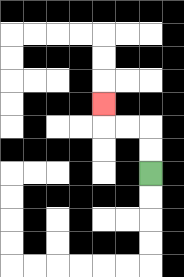{'start': '[6, 7]', 'end': '[4, 4]', 'path_directions': 'U,U,L,L,U', 'path_coordinates': '[[6, 7], [6, 6], [6, 5], [5, 5], [4, 5], [4, 4]]'}